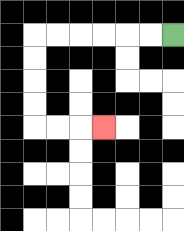{'start': '[7, 1]', 'end': '[4, 5]', 'path_directions': 'L,L,L,L,L,L,D,D,D,D,R,R,R', 'path_coordinates': '[[7, 1], [6, 1], [5, 1], [4, 1], [3, 1], [2, 1], [1, 1], [1, 2], [1, 3], [1, 4], [1, 5], [2, 5], [3, 5], [4, 5]]'}